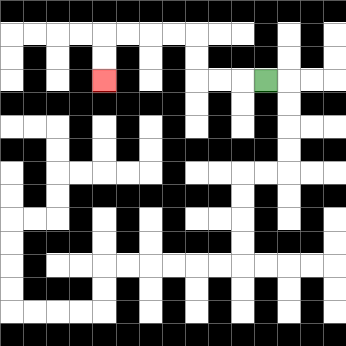{'start': '[11, 3]', 'end': '[4, 3]', 'path_directions': 'L,L,L,U,U,L,L,L,L,D,D', 'path_coordinates': '[[11, 3], [10, 3], [9, 3], [8, 3], [8, 2], [8, 1], [7, 1], [6, 1], [5, 1], [4, 1], [4, 2], [4, 3]]'}